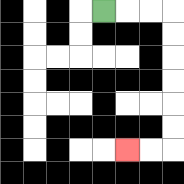{'start': '[4, 0]', 'end': '[5, 6]', 'path_directions': 'R,R,R,D,D,D,D,D,D,L,L', 'path_coordinates': '[[4, 0], [5, 0], [6, 0], [7, 0], [7, 1], [7, 2], [7, 3], [7, 4], [7, 5], [7, 6], [6, 6], [5, 6]]'}